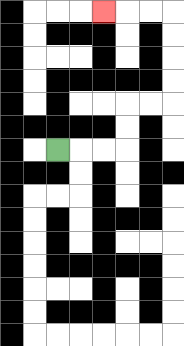{'start': '[2, 6]', 'end': '[4, 0]', 'path_directions': 'R,R,R,U,U,R,R,U,U,U,U,L,L,L', 'path_coordinates': '[[2, 6], [3, 6], [4, 6], [5, 6], [5, 5], [5, 4], [6, 4], [7, 4], [7, 3], [7, 2], [7, 1], [7, 0], [6, 0], [5, 0], [4, 0]]'}